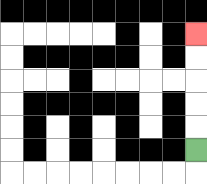{'start': '[8, 6]', 'end': '[8, 1]', 'path_directions': 'U,U,U,U,U', 'path_coordinates': '[[8, 6], [8, 5], [8, 4], [8, 3], [8, 2], [8, 1]]'}